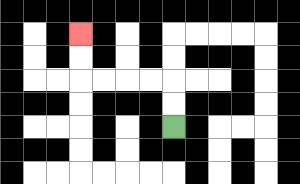{'start': '[7, 5]', 'end': '[3, 1]', 'path_directions': 'U,U,L,L,L,L,U,U', 'path_coordinates': '[[7, 5], [7, 4], [7, 3], [6, 3], [5, 3], [4, 3], [3, 3], [3, 2], [3, 1]]'}